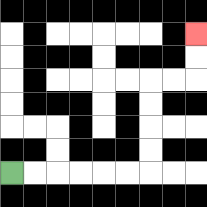{'start': '[0, 7]', 'end': '[8, 1]', 'path_directions': 'R,R,R,R,R,R,U,U,U,U,R,R,U,U', 'path_coordinates': '[[0, 7], [1, 7], [2, 7], [3, 7], [4, 7], [5, 7], [6, 7], [6, 6], [6, 5], [6, 4], [6, 3], [7, 3], [8, 3], [8, 2], [8, 1]]'}